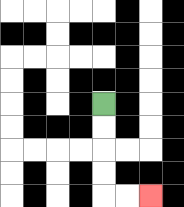{'start': '[4, 4]', 'end': '[6, 8]', 'path_directions': 'D,D,D,D,R,R', 'path_coordinates': '[[4, 4], [4, 5], [4, 6], [4, 7], [4, 8], [5, 8], [6, 8]]'}